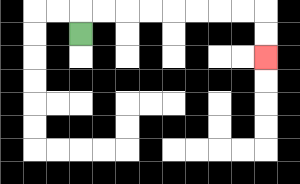{'start': '[3, 1]', 'end': '[11, 2]', 'path_directions': 'U,R,R,R,R,R,R,R,R,D,D', 'path_coordinates': '[[3, 1], [3, 0], [4, 0], [5, 0], [6, 0], [7, 0], [8, 0], [9, 0], [10, 0], [11, 0], [11, 1], [11, 2]]'}